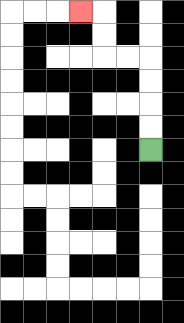{'start': '[6, 6]', 'end': '[3, 0]', 'path_directions': 'U,U,U,U,L,L,U,U,L', 'path_coordinates': '[[6, 6], [6, 5], [6, 4], [6, 3], [6, 2], [5, 2], [4, 2], [4, 1], [4, 0], [3, 0]]'}